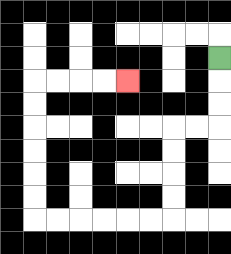{'start': '[9, 2]', 'end': '[5, 3]', 'path_directions': 'D,D,D,L,L,D,D,D,D,L,L,L,L,L,L,U,U,U,U,U,U,R,R,R,R', 'path_coordinates': '[[9, 2], [9, 3], [9, 4], [9, 5], [8, 5], [7, 5], [7, 6], [7, 7], [7, 8], [7, 9], [6, 9], [5, 9], [4, 9], [3, 9], [2, 9], [1, 9], [1, 8], [1, 7], [1, 6], [1, 5], [1, 4], [1, 3], [2, 3], [3, 3], [4, 3], [5, 3]]'}